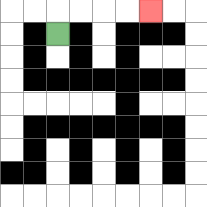{'start': '[2, 1]', 'end': '[6, 0]', 'path_directions': 'U,R,R,R,R', 'path_coordinates': '[[2, 1], [2, 0], [3, 0], [4, 0], [5, 0], [6, 0]]'}